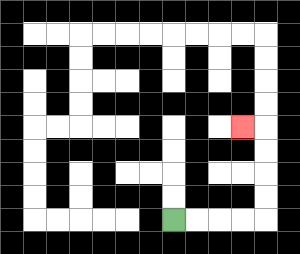{'start': '[7, 9]', 'end': '[10, 5]', 'path_directions': 'R,R,R,R,U,U,U,U,L', 'path_coordinates': '[[7, 9], [8, 9], [9, 9], [10, 9], [11, 9], [11, 8], [11, 7], [11, 6], [11, 5], [10, 5]]'}